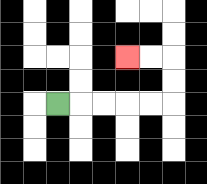{'start': '[2, 4]', 'end': '[5, 2]', 'path_directions': 'R,R,R,R,R,U,U,L,L', 'path_coordinates': '[[2, 4], [3, 4], [4, 4], [5, 4], [6, 4], [7, 4], [7, 3], [7, 2], [6, 2], [5, 2]]'}